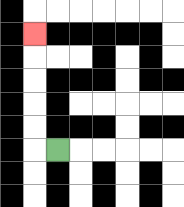{'start': '[2, 6]', 'end': '[1, 1]', 'path_directions': 'L,U,U,U,U,U', 'path_coordinates': '[[2, 6], [1, 6], [1, 5], [1, 4], [1, 3], [1, 2], [1, 1]]'}